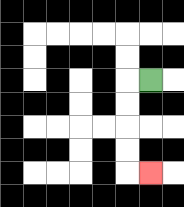{'start': '[6, 3]', 'end': '[6, 7]', 'path_directions': 'L,D,D,D,D,R', 'path_coordinates': '[[6, 3], [5, 3], [5, 4], [5, 5], [5, 6], [5, 7], [6, 7]]'}